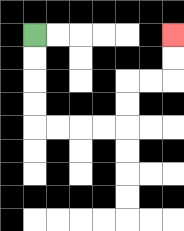{'start': '[1, 1]', 'end': '[7, 1]', 'path_directions': 'D,D,D,D,R,R,R,R,U,U,R,R,U,U', 'path_coordinates': '[[1, 1], [1, 2], [1, 3], [1, 4], [1, 5], [2, 5], [3, 5], [4, 5], [5, 5], [5, 4], [5, 3], [6, 3], [7, 3], [7, 2], [7, 1]]'}